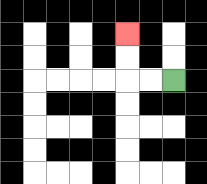{'start': '[7, 3]', 'end': '[5, 1]', 'path_directions': 'L,L,U,U', 'path_coordinates': '[[7, 3], [6, 3], [5, 3], [5, 2], [5, 1]]'}